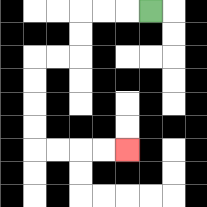{'start': '[6, 0]', 'end': '[5, 6]', 'path_directions': 'L,L,L,D,D,L,L,D,D,D,D,R,R,R,R', 'path_coordinates': '[[6, 0], [5, 0], [4, 0], [3, 0], [3, 1], [3, 2], [2, 2], [1, 2], [1, 3], [1, 4], [1, 5], [1, 6], [2, 6], [3, 6], [4, 6], [5, 6]]'}